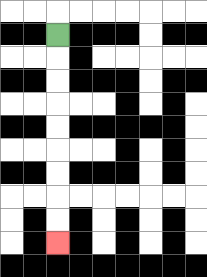{'start': '[2, 1]', 'end': '[2, 10]', 'path_directions': 'D,D,D,D,D,D,D,D,D', 'path_coordinates': '[[2, 1], [2, 2], [2, 3], [2, 4], [2, 5], [2, 6], [2, 7], [2, 8], [2, 9], [2, 10]]'}